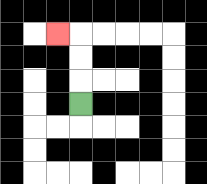{'start': '[3, 4]', 'end': '[2, 1]', 'path_directions': 'U,U,U,L', 'path_coordinates': '[[3, 4], [3, 3], [3, 2], [3, 1], [2, 1]]'}